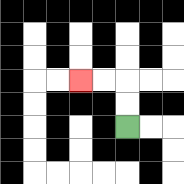{'start': '[5, 5]', 'end': '[3, 3]', 'path_directions': 'U,U,L,L', 'path_coordinates': '[[5, 5], [5, 4], [5, 3], [4, 3], [3, 3]]'}